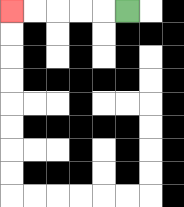{'start': '[5, 0]', 'end': '[0, 0]', 'path_directions': 'L,L,L,L,L', 'path_coordinates': '[[5, 0], [4, 0], [3, 0], [2, 0], [1, 0], [0, 0]]'}